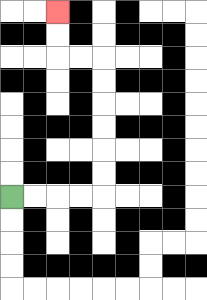{'start': '[0, 8]', 'end': '[2, 0]', 'path_directions': 'R,R,R,R,U,U,U,U,U,U,L,L,U,U', 'path_coordinates': '[[0, 8], [1, 8], [2, 8], [3, 8], [4, 8], [4, 7], [4, 6], [4, 5], [4, 4], [4, 3], [4, 2], [3, 2], [2, 2], [2, 1], [2, 0]]'}